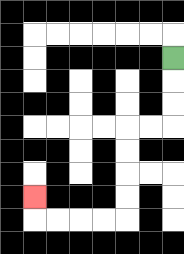{'start': '[7, 2]', 'end': '[1, 8]', 'path_directions': 'D,D,D,L,L,D,D,D,D,L,L,L,L,U', 'path_coordinates': '[[7, 2], [7, 3], [7, 4], [7, 5], [6, 5], [5, 5], [5, 6], [5, 7], [5, 8], [5, 9], [4, 9], [3, 9], [2, 9], [1, 9], [1, 8]]'}